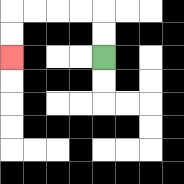{'start': '[4, 2]', 'end': '[0, 2]', 'path_directions': 'U,U,L,L,L,L,D,D', 'path_coordinates': '[[4, 2], [4, 1], [4, 0], [3, 0], [2, 0], [1, 0], [0, 0], [0, 1], [0, 2]]'}